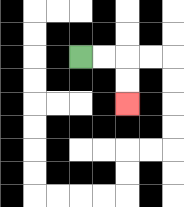{'start': '[3, 2]', 'end': '[5, 4]', 'path_directions': 'R,R,D,D', 'path_coordinates': '[[3, 2], [4, 2], [5, 2], [5, 3], [5, 4]]'}